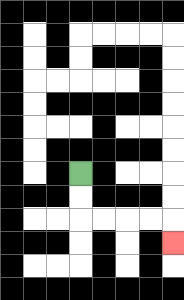{'start': '[3, 7]', 'end': '[7, 10]', 'path_directions': 'D,D,R,R,R,R,D', 'path_coordinates': '[[3, 7], [3, 8], [3, 9], [4, 9], [5, 9], [6, 9], [7, 9], [7, 10]]'}